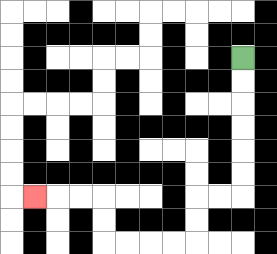{'start': '[10, 2]', 'end': '[1, 8]', 'path_directions': 'D,D,D,D,D,D,L,L,D,D,L,L,L,L,U,U,L,L,L', 'path_coordinates': '[[10, 2], [10, 3], [10, 4], [10, 5], [10, 6], [10, 7], [10, 8], [9, 8], [8, 8], [8, 9], [8, 10], [7, 10], [6, 10], [5, 10], [4, 10], [4, 9], [4, 8], [3, 8], [2, 8], [1, 8]]'}